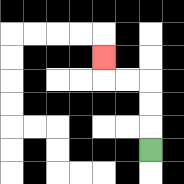{'start': '[6, 6]', 'end': '[4, 2]', 'path_directions': 'U,U,U,L,L,U', 'path_coordinates': '[[6, 6], [6, 5], [6, 4], [6, 3], [5, 3], [4, 3], [4, 2]]'}